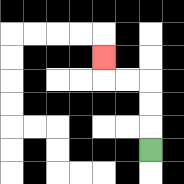{'start': '[6, 6]', 'end': '[4, 2]', 'path_directions': 'U,U,U,L,L,U', 'path_coordinates': '[[6, 6], [6, 5], [6, 4], [6, 3], [5, 3], [4, 3], [4, 2]]'}